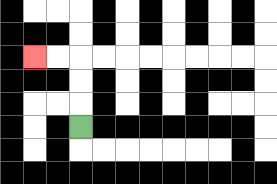{'start': '[3, 5]', 'end': '[1, 2]', 'path_directions': 'U,U,U,L,L', 'path_coordinates': '[[3, 5], [3, 4], [3, 3], [3, 2], [2, 2], [1, 2]]'}